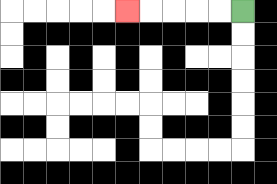{'start': '[10, 0]', 'end': '[5, 0]', 'path_directions': 'L,L,L,L,L', 'path_coordinates': '[[10, 0], [9, 0], [8, 0], [7, 0], [6, 0], [5, 0]]'}